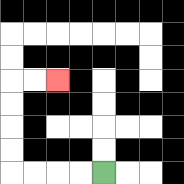{'start': '[4, 7]', 'end': '[2, 3]', 'path_directions': 'L,L,L,L,U,U,U,U,R,R', 'path_coordinates': '[[4, 7], [3, 7], [2, 7], [1, 7], [0, 7], [0, 6], [0, 5], [0, 4], [0, 3], [1, 3], [2, 3]]'}